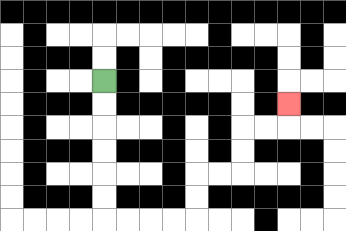{'start': '[4, 3]', 'end': '[12, 4]', 'path_directions': 'D,D,D,D,D,D,R,R,R,R,U,U,R,R,U,U,R,R,U', 'path_coordinates': '[[4, 3], [4, 4], [4, 5], [4, 6], [4, 7], [4, 8], [4, 9], [5, 9], [6, 9], [7, 9], [8, 9], [8, 8], [8, 7], [9, 7], [10, 7], [10, 6], [10, 5], [11, 5], [12, 5], [12, 4]]'}